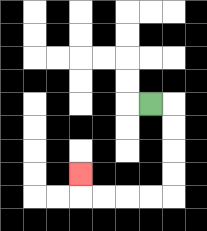{'start': '[6, 4]', 'end': '[3, 7]', 'path_directions': 'R,D,D,D,D,L,L,L,L,U', 'path_coordinates': '[[6, 4], [7, 4], [7, 5], [7, 6], [7, 7], [7, 8], [6, 8], [5, 8], [4, 8], [3, 8], [3, 7]]'}